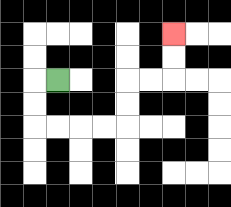{'start': '[2, 3]', 'end': '[7, 1]', 'path_directions': 'L,D,D,R,R,R,R,U,U,R,R,U,U', 'path_coordinates': '[[2, 3], [1, 3], [1, 4], [1, 5], [2, 5], [3, 5], [4, 5], [5, 5], [5, 4], [5, 3], [6, 3], [7, 3], [7, 2], [7, 1]]'}